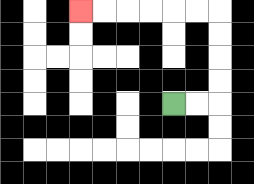{'start': '[7, 4]', 'end': '[3, 0]', 'path_directions': 'R,R,U,U,U,U,L,L,L,L,L,L', 'path_coordinates': '[[7, 4], [8, 4], [9, 4], [9, 3], [9, 2], [9, 1], [9, 0], [8, 0], [7, 0], [6, 0], [5, 0], [4, 0], [3, 0]]'}